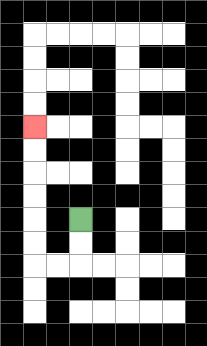{'start': '[3, 9]', 'end': '[1, 5]', 'path_directions': 'D,D,L,L,U,U,U,U,U,U', 'path_coordinates': '[[3, 9], [3, 10], [3, 11], [2, 11], [1, 11], [1, 10], [1, 9], [1, 8], [1, 7], [1, 6], [1, 5]]'}